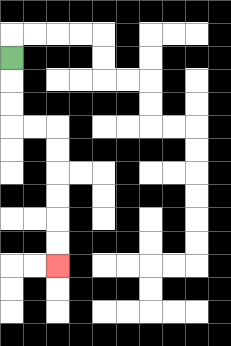{'start': '[0, 2]', 'end': '[2, 11]', 'path_directions': 'D,D,D,R,R,D,D,D,D,D,D', 'path_coordinates': '[[0, 2], [0, 3], [0, 4], [0, 5], [1, 5], [2, 5], [2, 6], [2, 7], [2, 8], [2, 9], [2, 10], [2, 11]]'}